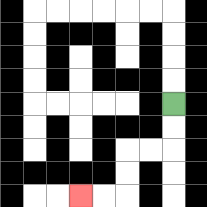{'start': '[7, 4]', 'end': '[3, 8]', 'path_directions': 'D,D,L,L,D,D,L,L', 'path_coordinates': '[[7, 4], [7, 5], [7, 6], [6, 6], [5, 6], [5, 7], [5, 8], [4, 8], [3, 8]]'}